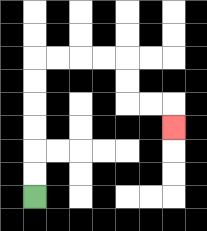{'start': '[1, 8]', 'end': '[7, 5]', 'path_directions': 'U,U,U,U,U,U,R,R,R,R,D,D,R,R,D', 'path_coordinates': '[[1, 8], [1, 7], [1, 6], [1, 5], [1, 4], [1, 3], [1, 2], [2, 2], [3, 2], [4, 2], [5, 2], [5, 3], [5, 4], [6, 4], [7, 4], [7, 5]]'}